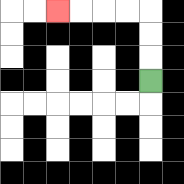{'start': '[6, 3]', 'end': '[2, 0]', 'path_directions': 'U,U,U,L,L,L,L', 'path_coordinates': '[[6, 3], [6, 2], [6, 1], [6, 0], [5, 0], [4, 0], [3, 0], [2, 0]]'}